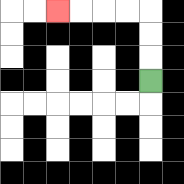{'start': '[6, 3]', 'end': '[2, 0]', 'path_directions': 'U,U,U,L,L,L,L', 'path_coordinates': '[[6, 3], [6, 2], [6, 1], [6, 0], [5, 0], [4, 0], [3, 0], [2, 0]]'}